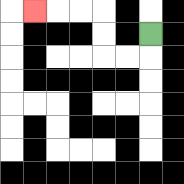{'start': '[6, 1]', 'end': '[1, 0]', 'path_directions': 'D,L,L,U,U,L,L,L', 'path_coordinates': '[[6, 1], [6, 2], [5, 2], [4, 2], [4, 1], [4, 0], [3, 0], [2, 0], [1, 0]]'}